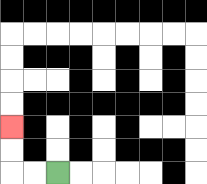{'start': '[2, 7]', 'end': '[0, 5]', 'path_directions': 'L,L,U,U', 'path_coordinates': '[[2, 7], [1, 7], [0, 7], [0, 6], [0, 5]]'}